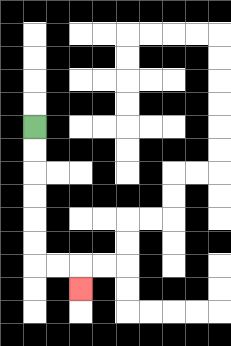{'start': '[1, 5]', 'end': '[3, 12]', 'path_directions': 'D,D,D,D,D,D,R,R,D', 'path_coordinates': '[[1, 5], [1, 6], [1, 7], [1, 8], [1, 9], [1, 10], [1, 11], [2, 11], [3, 11], [3, 12]]'}